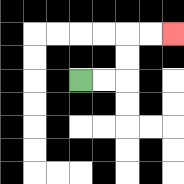{'start': '[3, 3]', 'end': '[7, 1]', 'path_directions': 'R,R,U,U,R,R', 'path_coordinates': '[[3, 3], [4, 3], [5, 3], [5, 2], [5, 1], [6, 1], [7, 1]]'}